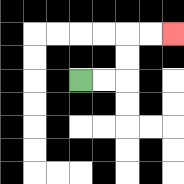{'start': '[3, 3]', 'end': '[7, 1]', 'path_directions': 'R,R,U,U,R,R', 'path_coordinates': '[[3, 3], [4, 3], [5, 3], [5, 2], [5, 1], [6, 1], [7, 1]]'}